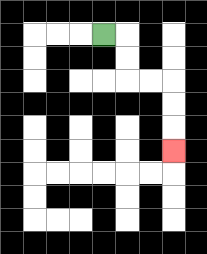{'start': '[4, 1]', 'end': '[7, 6]', 'path_directions': 'R,D,D,R,R,D,D,D', 'path_coordinates': '[[4, 1], [5, 1], [5, 2], [5, 3], [6, 3], [7, 3], [7, 4], [7, 5], [7, 6]]'}